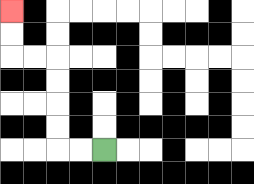{'start': '[4, 6]', 'end': '[0, 0]', 'path_directions': 'L,L,U,U,U,U,L,L,U,U', 'path_coordinates': '[[4, 6], [3, 6], [2, 6], [2, 5], [2, 4], [2, 3], [2, 2], [1, 2], [0, 2], [0, 1], [0, 0]]'}